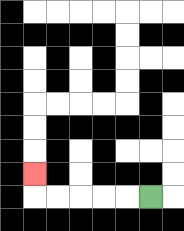{'start': '[6, 8]', 'end': '[1, 7]', 'path_directions': 'L,L,L,L,L,U', 'path_coordinates': '[[6, 8], [5, 8], [4, 8], [3, 8], [2, 8], [1, 8], [1, 7]]'}